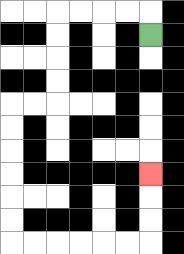{'start': '[6, 1]', 'end': '[6, 7]', 'path_directions': 'U,L,L,L,L,D,D,D,D,L,L,D,D,D,D,D,D,R,R,R,R,R,R,U,U,U', 'path_coordinates': '[[6, 1], [6, 0], [5, 0], [4, 0], [3, 0], [2, 0], [2, 1], [2, 2], [2, 3], [2, 4], [1, 4], [0, 4], [0, 5], [0, 6], [0, 7], [0, 8], [0, 9], [0, 10], [1, 10], [2, 10], [3, 10], [4, 10], [5, 10], [6, 10], [6, 9], [6, 8], [6, 7]]'}